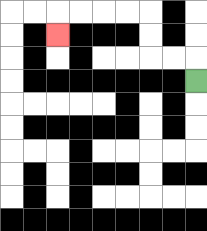{'start': '[8, 3]', 'end': '[2, 1]', 'path_directions': 'U,L,L,U,U,L,L,L,L,D', 'path_coordinates': '[[8, 3], [8, 2], [7, 2], [6, 2], [6, 1], [6, 0], [5, 0], [4, 0], [3, 0], [2, 0], [2, 1]]'}